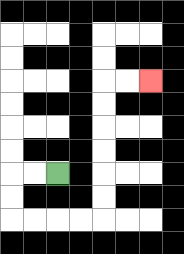{'start': '[2, 7]', 'end': '[6, 3]', 'path_directions': 'L,L,D,D,R,R,R,R,U,U,U,U,U,U,R,R', 'path_coordinates': '[[2, 7], [1, 7], [0, 7], [0, 8], [0, 9], [1, 9], [2, 9], [3, 9], [4, 9], [4, 8], [4, 7], [4, 6], [4, 5], [4, 4], [4, 3], [5, 3], [6, 3]]'}